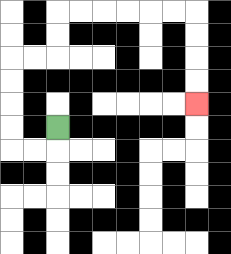{'start': '[2, 5]', 'end': '[8, 4]', 'path_directions': 'D,L,L,U,U,U,U,R,R,U,U,R,R,R,R,R,R,D,D,D,D', 'path_coordinates': '[[2, 5], [2, 6], [1, 6], [0, 6], [0, 5], [0, 4], [0, 3], [0, 2], [1, 2], [2, 2], [2, 1], [2, 0], [3, 0], [4, 0], [5, 0], [6, 0], [7, 0], [8, 0], [8, 1], [8, 2], [8, 3], [8, 4]]'}